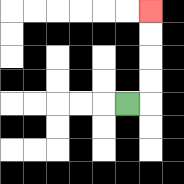{'start': '[5, 4]', 'end': '[6, 0]', 'path_directions': 'R,U,U,U,U', 'path_coordinates': '[[5, 4], [6, 4], [6, 3], [6, 2], [6, 1], [6, 0]]'}